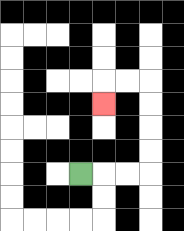{'start': '[3, 7]', 'end': '[4, 4]', 'path_directions': 'R,R,R,U,U,U,U,L,L,D', 'path_coordinates': '[[3, 7], [4, 7], [5, 7], [6, 7], [6, 6], [6, 5], [6, 4], [6, 3], [5, 3], [4, 3], [4, 4]]'}